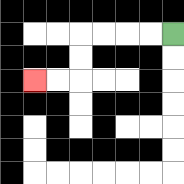{'start': '[7, 1]', 'end': '[1, 3]', 'path_directions': 'L,L,L,L,D,D,L,L', 'path_coordinates': '[[7, 1], [6, 1], [5, 1], [4, 1], [3, 1], [3, 2], [3, 3], [2, 3], [1, 3]]'}